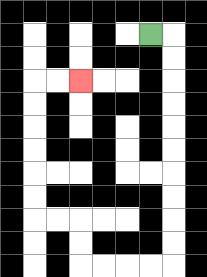{'start': '[6, 1]', 'end': '[3, 3]', 'path_directions': 'R,D,D,D,D,D,D,D,D,D,D,L,L,L,L,U,U,L,L,U,U,U,U,U,U,R,R', 'path_coordinates': '[[6, 1], [7, 1], [7, 2], [7, 3], [7, 4], [7, 5], [7, 6], [7, 7], [7, 8], [7, 9], [7, 10], [7, 11], [6, 11], [5, 11], [4, 11], [3, 11], [3, 10], [3, 9], [2, 9], [1, 9], [1, 8], [1, 7], [1, 6], [1, 5], [1, 4], [1, 3], [2, 3], [3, 3]]'}